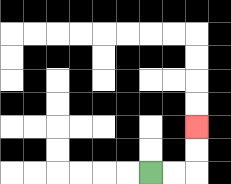{'start': '[6, 7]', 'end': '[8, 5]', 'path_directions': 'R,R,U,U', 'path_coordinates': '[[6, 7], [7, 7], [8, 7], [8, 6], [8, 5]]'}